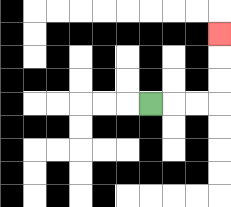{'start': '[6, 4]', 'end': '[9, 1]', 'path_directions': 'R,R,R,U,U,U', 'path_coordinates': '[[6, 4], [7, 4], [8, 4], [9, 4], [9, 3], [9, 2], [9, 1]]'}